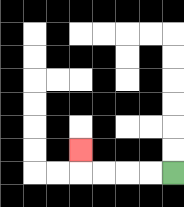{'start': '[7, 7]', 'end': '[3, 6]', 'path_directions': 'L,L,L,L,U', 'path_coordinates': '[[7, 7], [6, 7], [5, 7], [4, 7], [3, 7], [3, 6]]'}